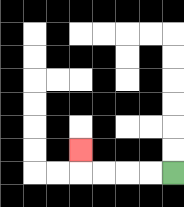{'start': '[7, 7]', 'end': '[3, 6]', 'path_directions': 'L,L,L,L,U', 'path_coordinates': '[[7, 7], [6, 7], [5, 7], [4, 7], [3, 7], [3, 6]]'}